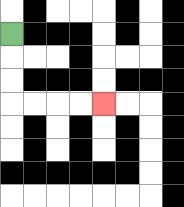{'start': '[0, 1]', 'end': '[4, 4]', 'path_directions': 'D,D,D,R,R,R,R', 'path_coordinates': '[[0, 1], [0, 2], [0, 3], [0, 4], [1, 4], [2, 4], [3, 4], [4, 4]]'}